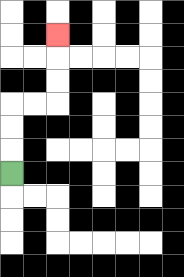{'start': '[0, 7]', 'end': '[2, 1]', 'path_directions': 'U,U,U,R,R,U,U,U', 'path_coordinates': '[[0, 7], [0, 6], [0, 5], [0, 4], [1, 4], [2, 4], [2, 3], [2, 2], [2, 1]]'}